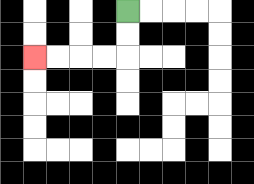{'start': '[5, 0]', 'end': '[1, 2]', 'path_directions': 'D,D,L,L,L,L', 'path_coordinates': '[[5, 0], [5, 1], [5, 2], [4, 2], [3, 2], [2, 2], [1, 2]]'}